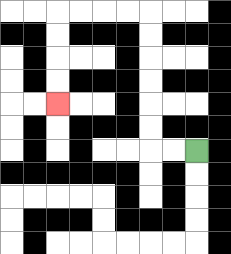{'start': '[8, 6]', 'end': '[2, 4]', 'path_directions': 'L,L,U,U,U,U,U,U,L,L,L,L,D,D,D,D', 'path_coordinates': '[[8, 6], [7, 6], [6, 6], [6, 5], [6, 4], [6, 3], [6, 2], [6, 1], [6, 0], [5, 0], [4, 0], [3, 0], [2, 0], [2, 1], [2, 2], [2, 3], [2, 4]]'}